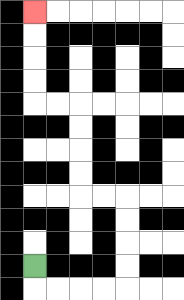{'start': '[1, 11]', 'end': '[1, 0]', 'path_directions': 'D,R,R,R,R,U,U,U,U,L,L,U,U,U,U,L,L,U,U,U,U', 'path_coordinates': '[[1, 11], [1, 12], [2, 12], [3, 12], [4, 12], [5, 12], [5, 11], [5, 10], [5, 9], [5, 8], [4, 8], [3, 8], [3, 7], [3, 6], [3, 5], [3, 4], [2, 4], [1, 4], [1, 3], [1, 2], [1, 1], [1, 0]]'}